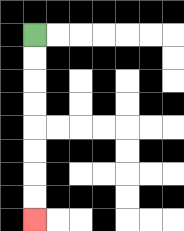{'start': '[1, 1]', 'end': '[1, 9]', 'path_directions': 'D,D,D,D,D,D,D,D', 'path_coordinates': '[[1, 1], [1, 2], [1, 3], [1, 4], [1, 5], [1, 6], [1, 7], [1, 8], [1, 9]]'}